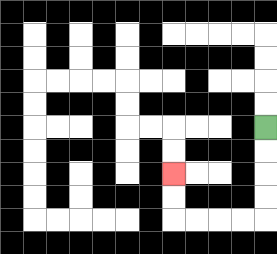{'start': '[11, 5]', 'end': '[7, 7]', 'path_directions': 'D,D,D,D,L,L,L,L,U,U', 'path_coordinates': '[[11, 5], [11, 6], [11, 7], [11, 8], [11, 9], [10, 9], [9, 9], [8, 9], [7, 9], [7, 8], [7, 7]]'}